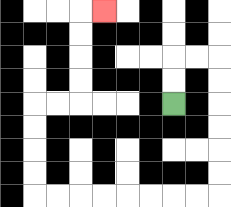{'start': '[7, 4]', 'end': '[4, 0]', 'path_directions': 'U,U,R,R,D,D,D,D,D,D,L,L,L,L,L,L,L,L,U,U,U,U,R,R,U,U,U,U,R', 'path_coordinates': '[[7, 4], [7, 3], [7, 2], [8, 2], [9, 2], [9, 3], [9, 4], [9, 5], [9, 6], [9, 7], [9, 8], [8, 8], [7, 8], [6, 8], [5, 8], [4, 8], [3, 8], [2, 8], [1, 8], [1, 7], [1, 6], [1, 5], [1, 4], [2, 4], [3, 4], [3, 3], [3, 2], [3, 1], [3, 0], [4, 0]]'}